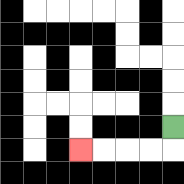{'start': '[7, 5]', 'end': '[3, 6]', 'path_directions': 'D,L,L,L,L', 'path_coordinates': '[[7, 5], [7, 6], [6, 6], [5, 6], [4, 6], [3, 6]]'}